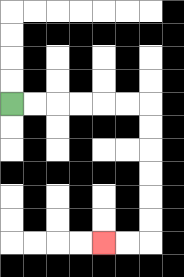{'start': '[0, 4]', 'end': '[4, 10]', 'path_directions': 'R,R,R,R,R,R,D,D,D,D,D,D,L,L', 'path_coordinates': '[[0, 4], [1, 4], [2, 4], [3, 4], [4, 4], [5, 4], [6, 4], [6, 5], [6, 6], [6, 7], [6, 8], [6, 9], [6, 10], [5, 10], [4, 10]]'}